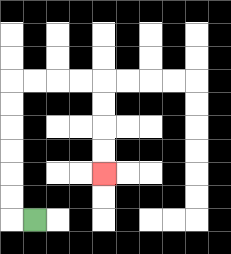{'start': '[1, 9]', 'end': '[4, 7]', 'path_directions': 'L,U,U,U,U,U,U,R,R,R,R,D,D,D,D', 'path_coordinates': '[[1, 9], [0, 9], [0, 8], [0, 7], [0, 6], [0, 5], [0, 4], [0, 3], [1, 3], [2, 3], [3, 3], [4, 3], [4, 4], [4, 5], [4, 6], [4, 7]]'}